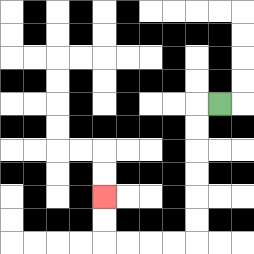{'start': '[9, 4]', 'end': '[4, 8]', 'path_directions': 'L,D,D,D,D,D,D,L,L,L,L,U,U', 'path_coordinates': '[[9, 4], [8, 4], [8, 5], [8, 6], [8, 7], [8, 8], [8, 9], [8, 10], [7, 10], [6, 10], [5, 10], [4, 10], [4, 9], [4, 8]]'}